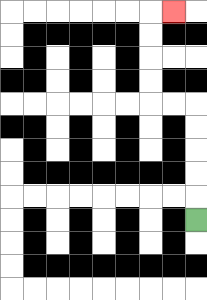{'start': '[8, 9]', 'end': '[7, 0]', 'path_directions': 'U,U,U,U,U,L,L,U,U,U,U,R', 'path_coordinates': '[[8, 9], [8, 8], [8, 7], [8, 6], [8, 5], [8, 4], [7, 4], [6, 4], [6, 3], [6, 2], [6, 1], [6, 0], [7, 0]]'}